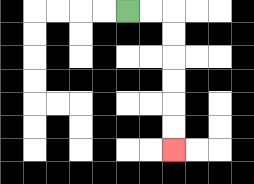{'start': '[5, 0]', 'end': '[7, 6]', 'path_directions': 'R,R,D,D,D,D,D,D', 'path_coordinates': '[[5, 0], [6, 0], [7, 0], [7, 1], [7, 2], [7, 3], [7, 4], [7, 5], [7, 6]]'}